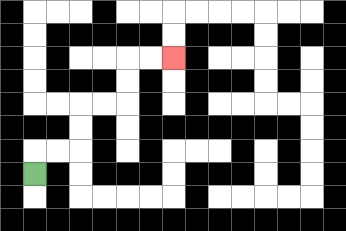{'start': '[1, 7]', 'end': '[7, 2]', 'path_directions': 'U,R,R,U,U,R,R,U,U,R,R', 'path_coordinates': '[[1, 7], [1, 6], [2, 6], [3, 6], [3, 5], [3, 4], [4, 4], [5, 4], [5, 3], [5, 2], [6, 2], [7, 2]]'}